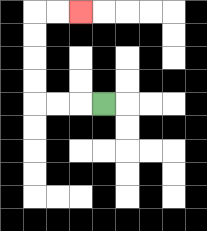{'start': '[4, 4]', 'end': '[3, 0]', 'path_directions': 'L,L,L,U,U,U,U,R,R', 'path_coordinates': '[[4, 4], [3, 4], [2, 4], [1, 4], [1, 3], [1, 2], [1, 1], [1, 0], [2, 0], [3, 0]]'}